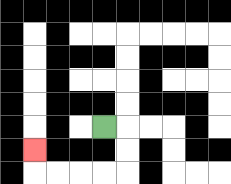{'start': '[4, 5]', 'end': '[1, 6]', 'path_directions': 'R,D,D,L,L,L,L,U', 'path_coordinates': '[[4, 5], [5, 5], [5, 6], [5, 7], [4, 7], [3, 7], [2, 7], [1, 7], [1, 6]]'}